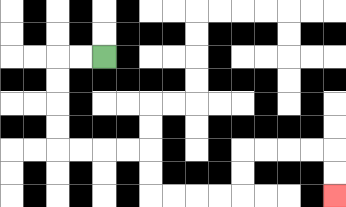{'start': '[4, 2]', 'end': '[14, 8]', 'path_directions': 'L,L,D,D,D,D,R,R,R,R,D,D,R,R,R,R,U,U,R,R,R,R,D,D', 'path_coordinates': '[[4, 2], [3, 2], [2, 2], [2, 3], [2, 4], [2, 5], [2, 6], [3, 6], [4, 6], [5, 6], [6, 6], [6, 7], [6, 8], [7, 8], [8, 8], [9, 8], [10, 8], [10, 7], [10, 6], [11, 6], [12, 6], [13, 6], [14, 6], [14, 7], [14, 8]]'}